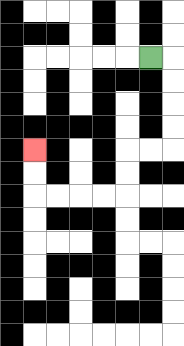{'start': '[6, 2]', 'end': '[1, 6]', 'path_directions': 'R,D,D,D,D,L,L,D,D,L,L,L,L,U,U', 'path_coordinates': '[[6, 2], [7, 2], [7, 3], [7, 4], [7, 5], [7, 6], [6, 6], [5, 6], [5, 7], [5, 8], [4, 8], [3, 8], [2, 8], [1, 8], [1, 7], [1, 6]]'}